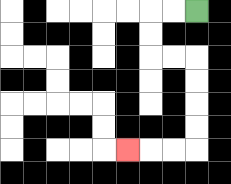{'start': '[8, 0]', 'end': '[5, 6]', 'path_directions': 'L,L,D,D,R,R,D,D,D,D,L,L,L', 'path_coordinates': '[[8, 0], [7, 0], [6, 0], [6, 1], [6, 2], [7, 2], [8, 2], [8, 3], [8, 4], [8, 5], [8, 6], [7, 6], [6, 6], [5, 6]]'}